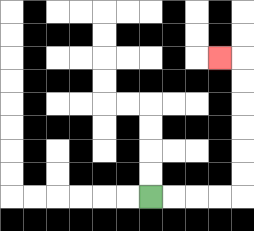{'start': '[6, 8]', 'end': '[9, 2]', 'path_directions': 'R,R,R,R,U,U,U,U,U,U,L', 'path_coordinates': '[[6, 8], [7, 8], [8, 8], [9, 8], [10, 8], [10, 7], [10, 6], [10, 5], [10, 4], [10, 3], [10, 2], [9, 2]]'}